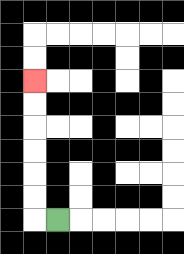{'start': '[2, 9]', 'end': '[1, 3]', 'path_directions': 'L,U,U,U,U,U,U', 'path_coordinates': '[[2, 9], [1, 9], [1, 8], [1, 7], [1, 6], [1, 5], [1, 4], [1, 3]]'}